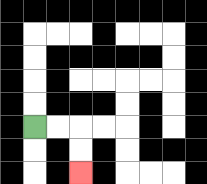{'start': '[1, 5]', 'end': '[3, 7]', 'path_directions': 'R,R,D,D', 'path_coordinates': '[[1, 5], [2, 5], [3, 5], [3, 6], [3, 7]]'}